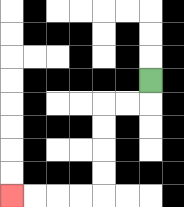{'start': '[6, 3]', 'end': '[0, 8]', 'path_directions': 'D,L,L,D,D,D,D,L,L,L,L', 'path_coordinates': '[[6, 3], [6, 4], [5, 4], [4, 4], [4, 5], [4, 6], [4, 7], [4, 8], [3, 8], [2, 8], [1, 8], [0, 8]]'}